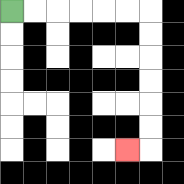{'start': '[0, 0]', 'end': '[5, 6]', 'path_directions': 'R,R,R,R,R,R,D,D,D,D,D,D,L', 'path_coordinates': '[[0, 0], [1, 0], [2, 0], [3, 0], [4, 0], [5, 0], [6, 0], [6, 1], [6, 2], [6, 3], [6, 4], [6, 5], [6, 6], [5, 6]]'}